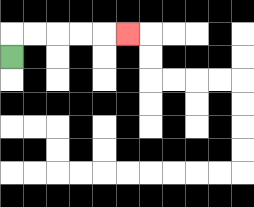{'start': '[0, 2]', 'end': '[5, 1]', 'path_directions': 'U,R,R,R,R,R', 'path_coordinates': '[[0, 2], [0, 1], [1, 1], [2, 1], [3, 1], [4, 1], [5, 1]]'}